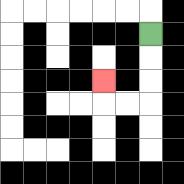{'start': '[6, 1]', 'end': '[4, 3]', 'path_directions': 'D,D,D,L,L,U', 'path_coordinates': '[[6, 1], [6, 2], [6, 3], [6, 4], [5, 4], [4, 4], [4, 3]]'}